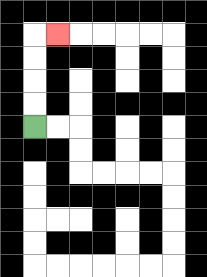{'start': '[1, 5]', 'end': '[2, 1]', 'path_directions': 'U,U,U,U,R', 'path_coordinates': '[[1, 5], [1, 4], [1, 3], [1, 2], [1, 1], [2, 1]]'}